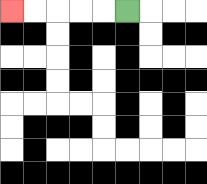{'start': '[5, 0]', 'end': '[0, 0]', 'path_directions': 'L,L,L,L,L', 'path_coordinates': '[[5, 0], [4, 0], [3, 0], [2, 0], [1, 0], [0, 0]]'}